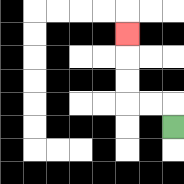{'start': '[7, 5]', 'end': '[5, 1]', 'path_directions': 'U,L,L,U,U,U', 'path_coordinates': '[[7, 5], [7, 4], [6, 4], [5, 4], [5, 3], [5, 2], [5, 1]]'}